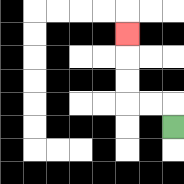{'start': '[7, 5]', 'end': '[5, 1]', 'path_directions': 'U,L,L,U,U,U', 'path_coordinates': '[[7, 5], [7, 4], [6, 4], [5, 4], [5, 3], [5, 2], [5, 1]]'}